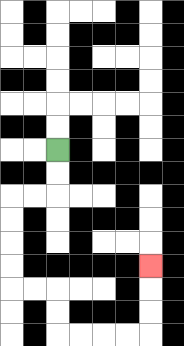{'start': '[2, 6]', 'end': '[6, 11]', 'path_directions': 'D,D,L,L,D,D,D,D,R,R,D,D,R,R,R,R,U,U,U', 'path_coordinates': '[[2, 6], [2, 7], [2, 8], [1, 8], [0, 8], [0, 9], [0, 10], [0, 11], [0, 12], [1, 12], [2, 12], [2, 13], [2, 14], [3, 14], [4, 14], [5, 14], [6, 14], [6, 13], [6, 12], [6, 11]]'}